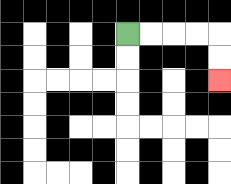{'start': '[5, 1]', 'end': '[9, 3]', 'path_directions': 'R,R,R,R,D,D', 'path_coordinates': '[[5, 1], [6, 1], [7, 1], [8, 1], [9, 1], [9, 2], [9, 3]]'}